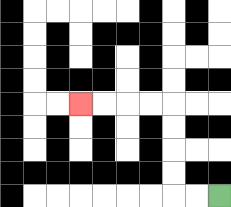{'start': '[9, 8]', 'end': '[3, 4]', 'path_directions': 'L,L,U,U,U,U,L,L,L,L', 'path_coordinates': '[[9, 8], [8, 8], [7, 8], [7, 7], [7, 6], [7, 5], [7, 4], [6, 4], [5, 4], [4, 4], [3, 4]]'}